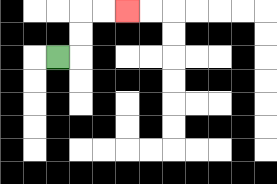{'start': '[2, 2]', 'end': '[5, 0]', 'path_directions': 'R,U,U,R,R', 'path_coordinates': '[[2, 2], [3, 2], [3, 1], [3, 0], [4, 0], [5, 0]]'}